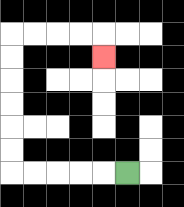{'start': '[5, 7]', 'end': '[4, 2]', 'path_directions': 'L,L,L,L,L,U,U,U,U,U,U,R,R,R,R,D', 'path_coordinates': '[[5, 7], [4, 7], [3, 7], [2, 7], [1, 7], [0, 7], [0, 6], [0, 5], [0, 4], [0, 3], [0, 2], [0, 1], [1, 1], [2, 1], [3, 1], [4, 1], [4, 2]]'}